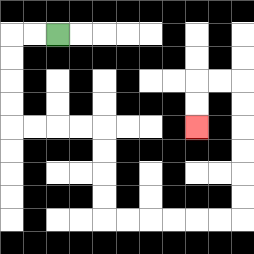{'start': '[2, 1]', 'end': '[8, 5]', 'path_directions': 'L,L,D,D,D,D,R,R,R,R,D,D,D,D,R,R,R,R,R,R,U,U,U,U,U,U,L,L,D,D', 'path_coordinates': '[[2, 1], [1, 1], [0, 1], [0, 2], [0, 3], [0, 4], [0, 5], [1, 5], [2, 5], [3, 5], [4, 5], [4, 6], [4, 7], [4, 8], [4, 9], [5, 9], [6, 9], [7, 9], [8, 9], [9, 9], [10, 9], [10, 8], [10, 7], [10, 6], [10, 5], [10, 4], [10, 3], [9, 3], [8, 3], [8, 4], [8, 5]]'}